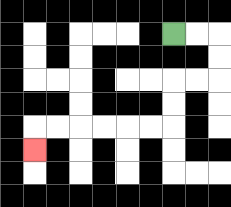{'start': '[7, 1]', 'end': '[1, 6]', 'path_directions': 'R,R,D,D,L,L,D,D,L,L,L,L,L,L,D', 'path_coordinates': '[[7, 1], [8, 1], [9, 1], [9, 2], [9, 3], [8, 3], [7, 3], [7, 4], [7, 5], [6, 5], [5, 5], [4, 5], [3, 5], [2, 5], [1, 5], [1, 6]]'}